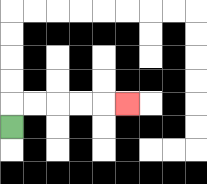{'start': '[0, 5]', 'end': '[5, 4]', 'path_directions': 'U,R,R,R,R,R', 'path_coordinates': '[[0, 5], [0, 4], [1, 4], [2, 4], [3, 4], [4, 4], [5, 4]]'}